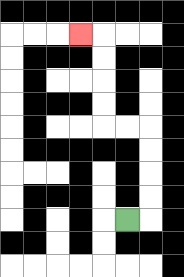{'start': '[5, 9]', 'end': '[3, 1]', 'path_directions': 'R,U,U,U,U,L,L,U,U,U,U,L', 'path_coordinates': '[[5, 9], [6, 9], [6, 8], [6, 7], [6, 6], [6, 5], [5, 5], [4, 5], [4, 4], [4, 3], [4, 2], [4, 1], [3, 1]]'}